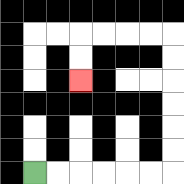{'start': '[1, 7]', 'end': '[3, 3]', 'path_directions': 'R,R,R,R,R,R,U,U,U,U,U,U,L,L,L,L,D,D', 'path_coordinates': '[[1, 7], [2, 7], [3, 7], [4, 7], [5, 7], [6, 7], [7, 7], [7, 6], [7, 5], [7, 4], [7, 3], [7, 2], [7, 1], [6, 1], [5, 1], [4, 1], [3, 1], [3, 2], [3, 3]]'}